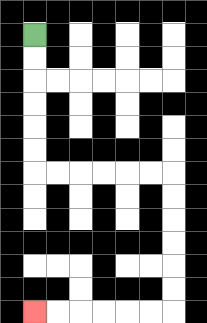{'start': '[1, 1]', 'end': '[1, 13]', 'path_directions': 'D,D,D,D,D,D,R,R,R,R,R,R,D,D,D,D,D,D,L,L,L,L,L,L', 'path_coordinates': '[[1, 1], [1, 2], [1, 3], [1, 4], [1, 5], [1, 6], [1, 7], [2, 7], [3, 7], [4, 7], [5, 7], [6, 7], [7, 7], [7, 8], [7, 9], [7, 10], [7, 11], [7, 12], [7, 13], [6, 13], [5, 13], [4, 13], [3, 13], [2, 13], [1, 13]]'}